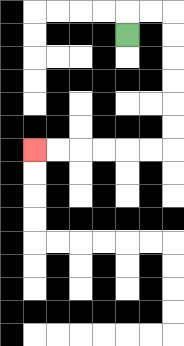{'start': '[5, 1]', 'end': '[1, 6]', 'path_directions': 'U,R,R,D,D,D,D,D,D,L,L,L,L,L,L', 'path_coordinates': '[[5, 1], [5, 0], [6, 0], [7, 0], [7, 1], [7, 2], [7, 3], [7, 4], [7, 5], [7, 6], [6, 6], [5, 6], [4, 6], [3, 6], [2, 6], [1, 6]]'}